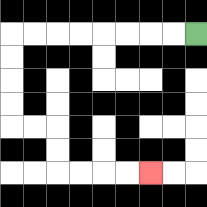{'start': '[8, 1]', 'end': '[6, 7]', 'path_directions': 'L,L,L,L,L,L,L,L,D,D,D,D,R,R,D,D,R,R,R,R', 'path_coordinates': '[[8, 1], [7, 1], [6, 1], [5, 1], [4, 1], [3, 1], [2, 1], [1, 1], [0, 1], [0, 2], [0, 3], [0, 4], [0, 5], [1, 5], [2, 5], [2, 6], [2, 7], [3, 7], [4, 7], [5, 7], [6, 7]]'}